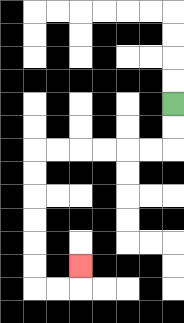{'start': '[7, 4]', 'end': '[3, 11]', 'path_directions': 'D,D,L,L,L,L,L,L,D,D,D,D,D,D,R,R,U', 'path_coordinates': '[[7, 4], [7, 5], [7, 6], [6, 6], [5, 6], [4, 6], [3, 6], [2, 6], [1, 6], [1, 7], [1, 8], [1, 9], [1, 10], [1, 11], [1, 12], [2, 12], [3, 12], [3, 11]]'}